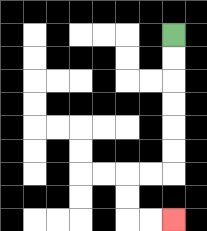{'start': '[7, 1]', 'end': '[7, 9]', 'path_directions': 'D,D,D,D,D,D,L,L,D,D,R,R', 'path_coordinates': '[[7, 1], [7, 2], [7, 3], [7, 4], [7, 5], [7, 6], [7, 7], [6, 7], [5, 7], [5, 8], [5, 9], [6, 9], [7, 9]]'}